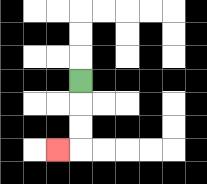{'start': '[3, 3]', 'end': '[2, 6]', 'path_directions': 'D,D,D,L', 'path_coordinates': '[[3, 3], [3, 4], [3, 5], [3, 6], [2, 6]]'}